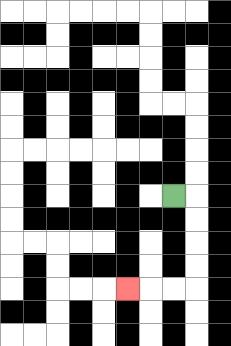{'start': '[7, 8]', 'end': '[5, 12]', 'path_directions': 'R,D,D,D,D,L,L,L', 'path_coordinates': '[[7, 8], [8, 8], [8, 9], [8, 10], [8, 11], [8, 12], [7, 12], [6, 12], [5, 12]]'}